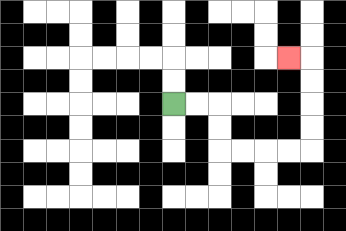{'start': '[7, 4]', 'end': '[12, 2]', 'path_directions': 'R,R,D,D,R,R,R,R,U,U,U,U,L', 'path_coordinates': '[[7, 4], [8, 4], [9, 4], [9, 5], [9, 6], [10, 6], [11, 6], [12, 6], [13, 6], [13, 5], [13, 4], [13, 3], [13, 2], [12, 2]]'}